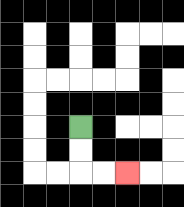{'start': '[3, 5]', 'end': '[5, 7]', 'path_directions': 'D,D,R,R', 'path_coordinates': '[[3, 5], [3, 6], [3, 7], [4, 7], [5, 7]]'}